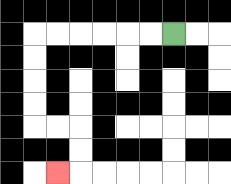{'start': '[7, 1]', 'end': '[2, 7]', 'path_directions': 'L,L,L,L,L,L,D,D,D,D,R,R,D,D,L', 'path_coordinates': '[[7, 1], [6, 1], [5, 1], [4, 1], [3, 1], [2, 1], [1, 1], [1, 2], [1, 3], [1, 4], [1, 5], [2, 5], [3, 5], [3, 6], [3, 7], [2, 7]]'}